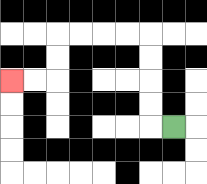{'start': '[7, 5]', 'end': '[0, 3]', 'path_directions': 'L,U,U,U,U,L,L,L,L,D,D,L,L', 'path_coordinates': '[[7, 5], [6, 5], [6, 4], [6, 3], [6, 2], [6, 1], [5, 1], [4, 1], [3, 1], [2, 1], [2, 2], [2, 3], [1, 3], [0, 3]]'}